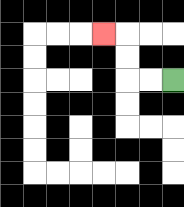{'start': '[7, 3]', 'end': '[4, 1]', 'path_directions': 'L,L,U,U,L', 'path_coordinates': '[[7, 3], [6, 3], [5, 3], [5, 2], [5, 1], [4, 1]]'}